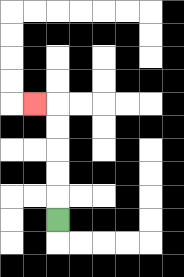{'start': '[2, 9]', 'end': '[1, 4]', 'path_directions': 'U,U,U,U,U,L', 'path_coordinates': '[[2, 9], [2, 8], [2, 7], [2, 6], [2, 5], [2, 4], [1, 4]]'}